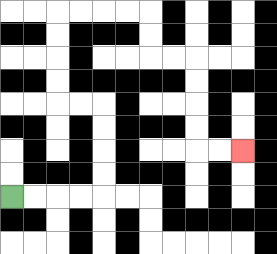{'start': '[0, 8]', 'end': '[10, 6]', 'path_directions': 'R,R,R,R,U,U,U,U,L,L,U,U,U,U,R,R,R,R,D,D,R,R,D,D,D,D,R,R', 'path_coordinates': '[[0, 8], [1, 8], [2, 8], [3, 8], [4, 8], [4, 7], [4, 6], [4, 5], [4, 4], [3, 4], [2, 4], [2, 3], [2, 2], [2, 1], [2, 0], [3, 0], [4, 0], [5, 0], [6, 0], [6, 1], [6, 2], [7, 2], [8, 2], [8, 3], [8, 4], [8, 5], [8, 6], [9, 6], [10, 6]]'}